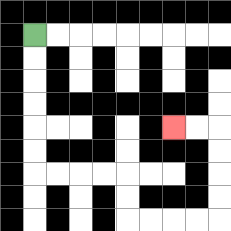{'start': '[1, 1]', 'end': '[7, 5]', 'path_directions': 'D,D,D,D,D,D,R,R,R,R,D,D,R,R,R,R,U,U,U,U,L,L', 'path_coordinates': '[[1, 1], [1, 2], [1, 3], [1, 4], [1, 5], [1, 6], [1, 7], [2, 7], [3, 7], [4, 7], [5, 7], [5, 8], [5, 9], [6, 9], [7, 9], [8, 9], [9, 9], [9, 8], [9, 7], [9, 6], [9, 5], [8, 5], [7, 5]]'}